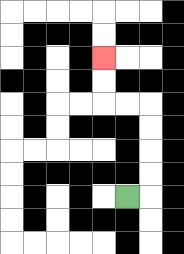{'start': '[5, 8]', 'end': '[4, 2]', 'path_directions': 'R,U,U,U,U,L,L,U,U', 'path_coordinates': '[[5, 8], [6, 8], [6, 7], [6, 6], [6, 5], [6, 4], [5, 4], [4, 4], [4, 3], [4, 2]]'}